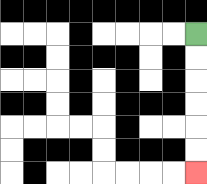{'start': '[8, 1]', 'end': '[8, 7]', 'path_directions': 'D,D,D,D,D,D', 'path_coordinates': '[[8, 1], [8, 2], [8, 3], [8, 4], [8, 5], [8, 6], [8, 7]]'}